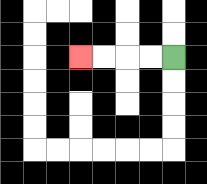{'start': '[7, 2]', 'end': '[3, 2]', 'path_directions': 'L,L,L,L', 'path_coordinates': '[[7, 2], [6, 2], [5, 2], [4, 2], [3, 2]]'}